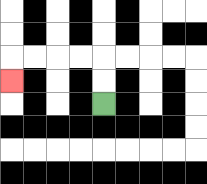{'start': '[4, 4]', 'end': '[0, 3]', 'path_directions': 'U,U,L,L,L,L,D', 'path_coordinates': '[[4, 4], [4, 3], [4, 2], [3, 2], [2, 2], [1, 2], [0, 2], [0, 3]]'}